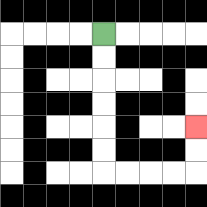{'start': '[4, 1]', 'end': '[8, 5]', 'path_directions': 'D,D,D,D,D,D,R,R,R,R,U,U', 'path_coordinates': '[[4, 1], [4, 2], [4, 3], [4, 4], [4, 5], [4, 6], [4, 7], [5, 7], [6, 7], [7, 7], [8, 7], [8, 6], [8, 5]]'}